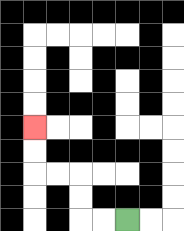{'start': '[5, 9]', 'end': '[1, 5]', 'path_directions': 'L,L,U,U,L,L,U,U', 'path_coordinates': '[[5, 9], [4, 9], [3, 9], [3, 8], [3, 7], [2, 7], [1, 7], [1, 6], [1, 5]]'}